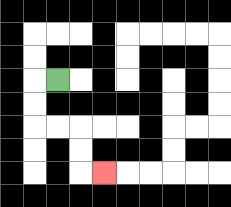{'start': '[2, 3]', 'end': '[4, 7]', 'path_directions': 'L,D,D,R,R,D,D,R', 'path_coordinates': '[[2, 3], [1, 3], [1, 4], [1, 5], [2, 5], [3, 5], [3, 6], [3, 7], [4, 7]]'}